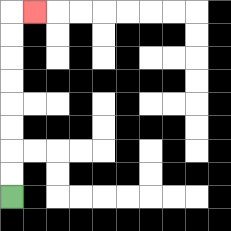{'start': '[0, 8]', 'end': '[1, 0]', 'path_directions': 'U,U,U,U,U,U,U,U,R', 'path_coordinates': '[[0, 8], [0, 7], [0, 6], [0, 5], [0, 4], [0, 3], [0, 2], [0, 1], [0, 0], [1, 0]]'}